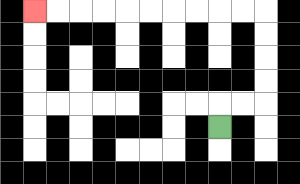{'start': '[9, 5]', 'end': '[1, 0]', 'path_directions': 'U,R,R,U,U,U,U,L,L,L,L,L,L,L,L,L,L', 'path_coordinates': '[[9, 5], [9, 4], [10, 4], [11, 4], [11, 3], [11, 2], [11, 1], [11, 0], [10, 0], [9, 0], [8, 0], [7, 0], [6, 0], [5, 0], [4, 0], [3, 0], [2, 0], [1, 0]]'}